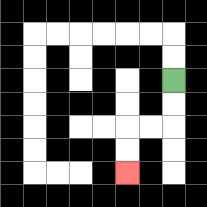{'start': '[7, 3]', 'end': '[5, 7]', 'path_directions': 'D,D,L,L,D,D', 'path_coordinates': '[[7, 3], [7, 4], [7, 5], [6, 5], [5, 5], [5, 6], [5, 7]]'}